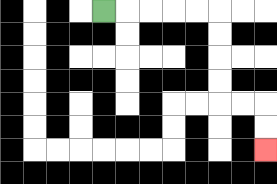{'start': '[4, 0]', 'end': '[11, 6]', 'path_directions': 'R,R,R,R,R,D,D,D,D,R,R,D,D', 'path_coordinates': '[[4, 0], [5, 0], [6, 0], [7, 0], [8, 0], [9, 0], [9, 1], [9, 2], [9, 3], [9, 4], [10, 4], [11, 4], [11, 5], [11, 6]]'}